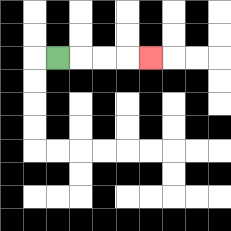{'start': '[2, 2]', 'end': '[6, 2]', 'path_directions': 'R,R,R,R', 'path_coordinates': '[[2, 2], [3, 2], [4, 2], [5, 2], [6, 2]]'}